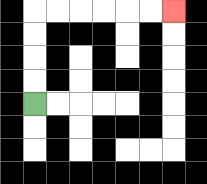{'start': '[1, 4]', 'end': '[7, 0]', 'path_directions': 'U,U,U,U,R,R,R,R,R,R', 'path_coordinates': '[[1, 4], [1, 3], [1, 2], [1, 1], [1, 0], [2, 0], [3, 0], [4, 0], [5, 0], [6, 0], [7, 0]]'}